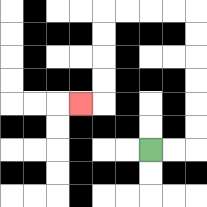{'start': '[6, 6]', 'end': '[3, 4]', 'path_directions': 'R,R,U,U,U,U,U,U,L,L,L,L,D,D,D,D,L', 'path_coordinates': '[[6, 6], [7, 6], [8, 6], [8, 5], [8, 4], [8, 3], [8, 2], [8, 1], [8, 0], [7, 0], [6, 0], [5, 0], [4, 0], [4, 1], [4, 2], [4, 3], [4, 4], [3, 4]]'}